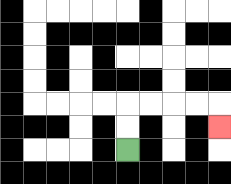{'start': '[5, 6]', 'end': '[9, 5]', 'path_directions': 'U,U,R,R,R,R,D', 'path_coordinates': '[[5, 6], [5, 5], [5, 4], [6, 4], [7, 4], [8, 4], [9, 4], [9, 5]]'}